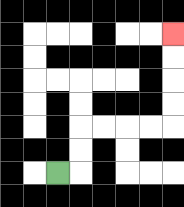{'start': '[2, 7]', 'end': '[7, 1]', 'path_directions': 'R,U,U,R,R,R,R,U,U,U,U', 'path_coordinates': '[[2, 7], [3, 7], [3, 6], [3, 5], [4, 5], [5, 5], [6, 5], [7, 5], [7, 4], [7, 3], [7, 2], [7, 1]]'}